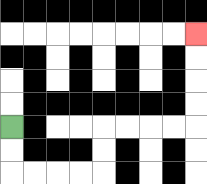{'start': '[0, 5]', 'end': '[8, 1]', 'path_directions': 'D,D,R,R,R,R,U,U,R,R,R,R,U,U,U,U', 'path_coordinates': '[[0, 5], [0, 6], [0, 7], [1, 7], [2, 7], [3, 7], [4, 7], [4, 6], [4, 5], [5, 5], [6, 5], [7, 5], [8, 5], [8, 4], [8, 3], [8, 2], [8, 1]]'}